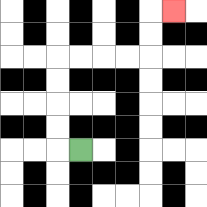{'start': '[3, 6]', 'end': '[7, 0]', 'path_directions': 'L,U,U,U,U,R,R,R,R,U,U,R', 'path_coordinates': '[[3, 6], [2, 6], [2, 5], [2, 4], [2, 3], [2, 2], [3, 2], [4, 2], [5, 2], [6, 2], [6, 1], [6, 0], [7, 0]]'}